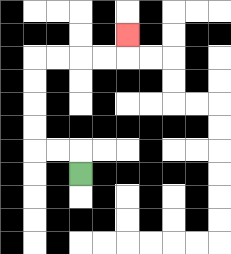{'start': '[3, 7]', 'end': '[5, 1]', 'path_directions': 'U,L,L,U,U,U,U,R,R,R,R,U', 'path_coordinates': '[[3, 7], [3, 6], [2, 6], [1, 6], [1, 5], [1, 4], [1, 3], [1, 2], [2, 2], [3, 2], [4, 2], [5, 2], [5, 1]]'}